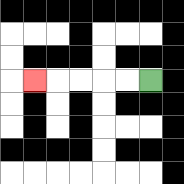{'start': '[6, 3]', 'end': '[1, 3]', 'path_directions': 'L,L,L,L,L', 'path_coordinates': '[[6, 3], [5, 3], [4, 3], [3, 3], [2, 3], [1, 3]]'}